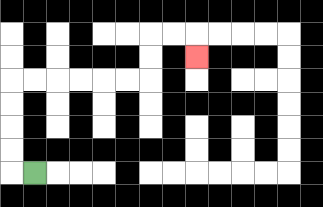{'start': '[1, 7]', 'end': '[8, 2]', 'path_directions': 'L,U,U,U,U,R,R,R,R,R,R,U,U,R,R,D', 'path_coordinates': '[[1, 7], [0, 7], [0, 6], [0, 5], [0, 4], [0, 3], [1, 3], [2, 3], [3, 3], [4, 3], [5, 3], [6, 3], [6, 2], [6, 1], [7, 1], [8, 1], [8, 2]]'}